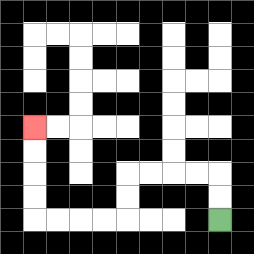{'start': '[9, 9]', 'end': '[1, 5]', 'path_directions': 'U,U,L,L,L,L,D,D,L,L,L,L,U,U,U,U', 'path_coordinates': '[[9, 9], [9, 8], [9, 7], [8, 7], [7, 7], [6, 7], [5, 7], [5, 8], [5, 9], [4, 9], [3, 9], [2, 9], [1, 9], [1, 8], [1, 7], [1, 6], [1, 5]]'}